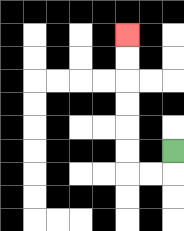{'start': '[7, 6]', 'end': '[5, 1]', 'path_directions': 'D,L,L,U,U,U,U,U,U', 'path_coordinates': '[[7, 6], [7, 7], [6, 7], [5, 7], [5, 6], [5, 5], [5, 4], [5, 3], [5, 2], [5, 1]]'}